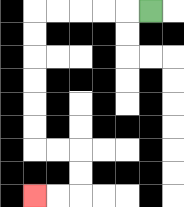{'start': '[6, 0]', 'end': '[1, 8]', 'path_directions': 'L,L,L,L,L,D,D,D,D,D,D,R,R,D,D,L,L', 'path_coordinates': '[[6, 0], [5, 0], [4, 0], [3, 0], [2, 0], [1, 0], [1, 1], [1, 2], [1, 3], [1, 4], [1, 5], [1, 6], [2, 6], [3, 6], [3, 7], [3, 8], [2, 8], [1, 8]]'}